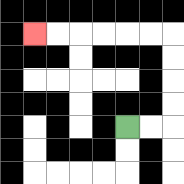{'start': '[5, 5]', 'end': '[1, 1]', 'path_directions': 'R,R,U,U,U,U,L,L,L,L,L,L', 'path_coordinates': '[[5, 5], [6, 5], [7, 5], [7, 4], [7, 3], [7, 2], [7, 1], [6, 1], [5, 1], [4, 1], [3, 1], [2, 1], [1, 1]]'}